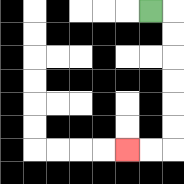{'start': '[6, 0]', 'end': '[5, 6]', 'path_directions': 'R,D,D,D,D,D,D,L,L', 'path_coordinates': '[[6, 0], [7, 0], [7, 1], [7, 2], [7, 3], [7, 4], [7, 5], [7, 6], [6, 6], [5, 6]]'}